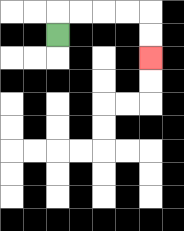{'start': '[2, 1]', 'end': '[6, 2]', 'path_directions': 'U,R,R,R,R,D,D', 'path_coordinates': '[[2, 1], [2, 0], [3, 0], [4, 0], [5, 0], [6, 0], [6, 1], [6, 2]]'}